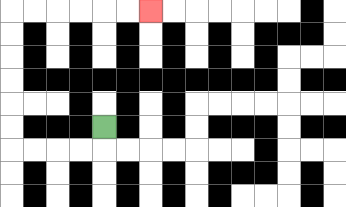{'start': '[4, 5]', 'end': '[6, 0]', 'path_directions': 'D,L,L,L,L,U,U,U,U,U,U,R,R,R,R,R,R', 'path_coordinates': '[[4, 5], [4, 6], [3, 6], [2, 6], [1, 6], [0, 6], [0, 5], [0, 4], [0, 3], [0, 2], [0, 1], [0, 0], [1, 0], [2, 0], [3, 0], [4, 0], [5, 0], [6, 0]]'}